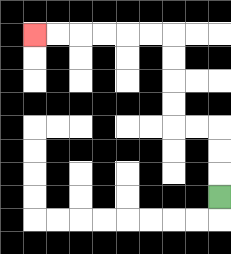{'start': '[9, 8]', 'end': '[1, 1]', 'path_directions': 'U,U,U,L,L,U,U,U,U,L,L,L,L,L,L', 'path_coordinates': '[[9, 8], [9, 7], [9, 6], [9, 5], [8, 5], [7, 5], [7, 4], [7, 3], [7, 2], [7, 1], [6, 1], [5, 1], [4, 1], [3, 1], [2, 1], [1, 1]]'}